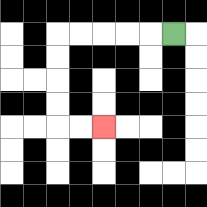{'start': '[7, 1]', 'end': '[4, 5]', 'path_directions': 'L,L,L,L,L,D,D,D,D,R,R', 'path_coordinates': '[[7, 1], [6, 1], [5, 1], [4, 1], [3, 1], [2, 1], [2, 2], [2, 3], [2, 4], [2, 5], [3, 5], [4, 5]]'}